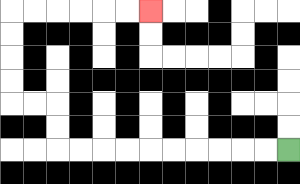{'start': '[12, 6]', 'end': '[6, 0]', 'path_directions': 'L,L,L,L,L,L,L,L,L,L,U,U,L,L,U,U,U,U,R,R,R,R,R,R', 'path_coordinates': '[[12, 6], [11, 6], [10, 6], [9, 6], [8, 6], [7, 6], [6, 6], [5, 6], [4, 6], [3, 6], [2, 6], [2, 5], [2, 4], [1, 4], [0, 4], [0, 3], [0, 2], [0, 1], [0, 0], [1, 0], [2, 0], [3, 0], [4, 0], [5, 0], [6, 0]]'}